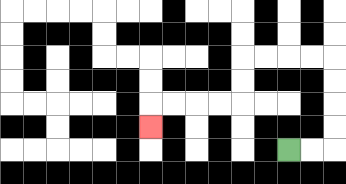{'start': '[12, 6]', 'end': '[6, 5]', 'path_directions': 'R,R,U,U,U,U,L,L,L,L,D,D,L,L,L,L,D', 'path_coordinates': '[[12, 6], [13, 6], [14, 6], [14, 5], [14, 4], [14, 3], [14, 2], [13, 2], [12, 2], [11, 2], [10, 2], [10, 3], [10, 4], [9, 4], [8, 4], [7, 4], [6, 4], [6, 5]]'}